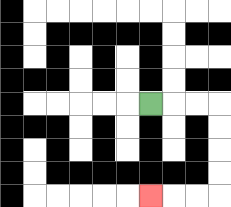{'start': '[6, 4]', 'end': '[6, 8]', 'path_directions': 'R,R,R,D,D,D,D,L,L,L', 'path_coordinates': '[[6, 4], [7, 4], [8, 4], [9, 4], [9, 5], [9, 6], [9, 7], [9, 8], [8, 8], [7, 8], [6, 8]]'}